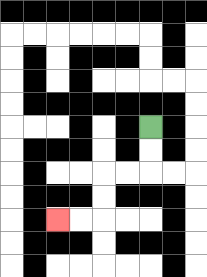{'start': '[6, 5]', 'end': '[2, 9]', 'path_directions': 'D,D,L,L,D,D,L,L', 'path_coordinates': '[[6, 5], [6, 6], [6, 7], [5, 7], [4, 7], [4, 8], [4, 9], [3, 9], [2, 9]]'}